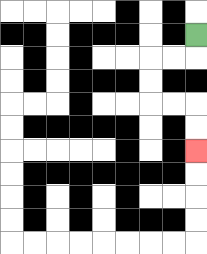{'start': '[8, 1]', 'end': '[8, 6]', 'path_directions': 'D,L,L,D,D,R,R,D,D', 'path_coordinates': '[[8, 1], [8, 2], [7, 2], [6, 2], [6, 3], [6, 4], [7, 4], [8, 4], [8, 5], [8, 6]]'}